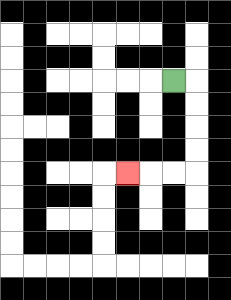{'start': '[7, 3]', 'end': '[5, 7]', 'path_directions': 'R,D,D,D,D,L,L,L', 'path_coordinates': '[[7, 3], [8, 3], [8, 4], [8, 5], [8, 6], [8, 7], [7, 7], [6, 7], [5, 7]]'}